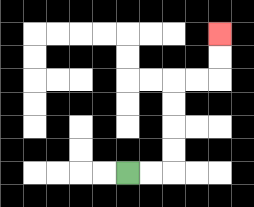{'start': '[5, 7]', 'end': '[9, 1]', 'path_directions': 'R,R,U,U,U,U,R,R,U,U', 'path_coordinates': '[[5, 7], [6, 7], [7, 7], [7, 6], [7, 5], [7, 4], [7, 3], [8, 3], [9, 3], [9, 2], [9, 1]]'}